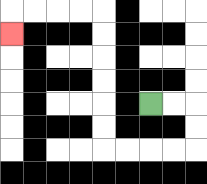{'start': '[6, 4]', 'end': '[0, 1]', 'path_directions': 'R,R,D,D,L,L,L,L,U,U,U,U,U,U,L,L,L,L,D', 'path_coordinates': '[[6, 4], [7, 4], [8, 4], [8, 5], [8, 6], [7, 6], [6, 6], [5, 6], [4, 6], [4, 5], [4, 4], [4, 3], [4, 2], [4, 1], [4, 0], [3, 0], [2, 0], [1, 0], [0, 0], [0, 1]]'}